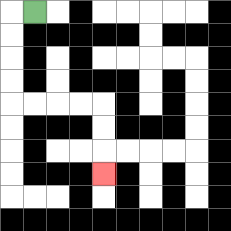{'start': '[1, 0]', 'end': '[4, 7]', 'path_directions': 'L,D,D,D,D,R,R,R,R,D,D,D', 'path_coordinates': '[[1, 0], [0, 0], [0, 1], [0, 2], [0, 3], [0, 4], [1, 4], [2, 4], [3, 4], [4, 4], [4, 5], [4, 6], [4, 7]]'}